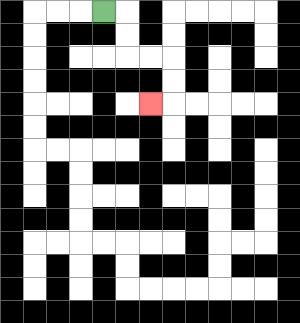{'start': '[4, 0]', 'end': '[6, 4]', 'path_directions': 'R,D,D,R,R,D,D,L', 'path_coordinates': '[[4, 0], [5, 0], [5, 1], [5, 2], [6, 2], [7, 2], [7, 3], [7, 4], [6, 4]]'}